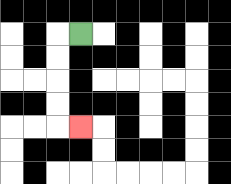{'start': '[3, 1]', 'end': '[3, 5]', 'path_directions': 'L,D,D,D,D,R', 'path_coordinates': '[[3, 1], [2, 1], [2, 2], [2, 3], [2, 4], [2, 5], [3, 5]]'}